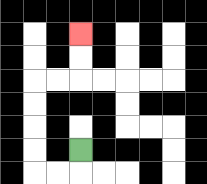{'start': '[3, 6]', 'end': '[3, 1]', 'path_directions': 'D,L,L,U,U,U,U,R,R,U,U', 'path_coordinates': '[[3, 6], [3, 7], [2, 7], [1, 7], [1, 6], [1, 5], [1, 4], [1, 3], [2, 3], [3, 3], [3, 2], [3, 1]]'}